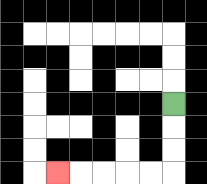{'start': '[7, 4]', 'end': '[2, 7]', 'path_directions': 'D,D,D,L,L,L,L,L', 'path_coordinates': '[[7, 4], [7, 5], [7, 6], [7, 7], [6, 7], [5, 7], [4, 7], [3, 7], [2, 7]]'}